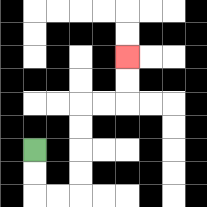{'start': '[1, 6]', 'end': '[5, 2]', 'path_directions': 'D,D,R,R,U,U,U,U,R,R,U,U', 'path_coordinates': '[[1, 6], [1, 7], [1, 8], [2, 8], [3, 8], [3, 7], [3, 6], [3, 5], [3, 4], [4, 4], [5, 4], [5, 3], [5, 2]]'}